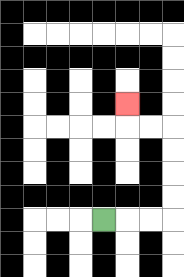{'start': '[4, 9]', 'end': '[5, 4]', 'path_directions': 'R,R,R,U,U,U,U,L,L,U', 'path_coordinates': '[[4, 9], [5, 9], [6, 9], [7, 9], [7, 8], [7, 7], [7, 6], [7, 5], [6, 5], [5, 5], [5, 4]]'}